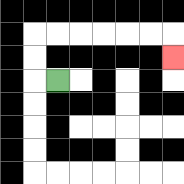{'start': '[2, 3]', 'end': '[7, 2]', 'path_directions': 'L,U,U,R,R,R,R,R,R,D', 'path_coordinates': '[[2, 3], [1, 3], [1, 2], [1, 1], [2, 1], [3, 1], [4, 1], [5, 1], [6, 1], [7, 1], [7, 2]]'}